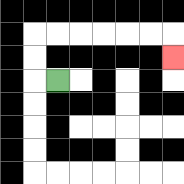{'start': '[2, 3]', 'end': '[7, 2]', 'path_directions': 'L,U,U,R,R,R,R,R,R,D', 'path_coordinates': '[[2, 3], [1, 3], [1, 2], [1, 1], [2, 1], [3, 1], [4, 1], [5, 1], [6, 1], [7, 1], [7, 2]]'}